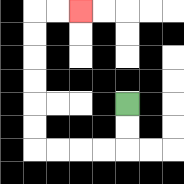{'start': '[5, 4]', 'end': '[3, 0]', 'path_directions': 'D,D,L,L,L,L,U,U,U,U,U,U,R,R', 'path_coordinates': '[[5, 4], [5, 5], [5, 6], [4, 6], [3, 6], [2, 6], [1, 6], [1, 5], [1, 4], [1, 3], [1, 2], [1, 1], [1, 0], [2, 0], [3, 0]]'}